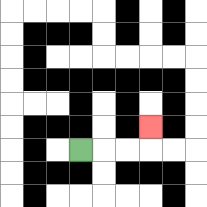{'start': '[3, 6]', 'end': '[6, 5]', 'path_directions': 'R,R,R,U', 'path_coordinates': '[[3, 6], [4, 6], [5, 6], [6, 6], [6, 5]]'}